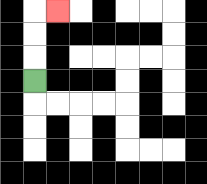{'start': '[1, 3]', 'end': '[2, 0]', 'path_directions': 'U,U,U,R', 'path_coordinates': '[[1, 3], [1, 2], [1, 1], [1, 0], [2, 0]]'}